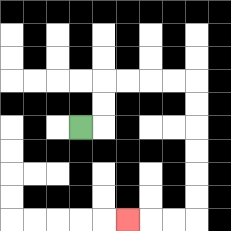{'start': '[3, 5]', 'end': '[5, 9]', 'path_directions': 'R,U,U,R,R,R,R,D,D,D,D,D,D,L,L,L', 'path_coordinates': '[[3, 5], [4, 5], [4, 4], [4, 3], [5, 3], [6, 3], [7, 3], [8, 3], [8, 4], [8, 5], [8, 6], [8, 7], [8, 8], [8, 9], [7, 9], [6, 9], [5, 9]]'}